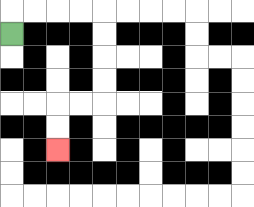{'start': '[0, 1]', 'end': '[2, 6]', 'path_directions': 'U,R,R,R,R,D,D,D,D,L,L,D,D', 'path_coordinates': '[[0, 1], [0, 0], [1, 0], [2, 0], [3, 0], [4, 0], [4, 1], [4, 2], [4, 3], [4, 4], [3, 4], [2, 4], [2, 5], [2, 6]]'}